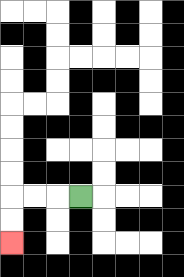{'start': '[3, 8]', 'end': '[0, 10]', 'path_directions': 'L,L,L,D,D', 'path_coordinates': '[[3, 8], [2, 8], [1, 8], [0, 8], [0, 9], [0, 10]]'}